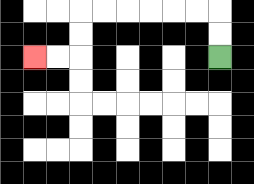{'start': '[9, 2]', 'end': '[1, 2]', 'path_directions': 'U,U,L,L,L,L,L,L,D,D,L,L', 'path_coordinates': '[[9, 2], [9, 1], [9, 0], [8, 0], [7, 0], [6, 0], [5, 0], [4, 0], [3, 0], [3, 1], [3, 2], [2, 2], [1, 2]]'}